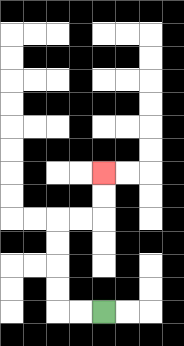{'start': '[4, 13]', 'end': '[4, 7]', 'path_directions': 'L,L,U,U,U,U,R,R,U,U', 'path_coordinates': '[[4, 13], [3, 13], [2, 13], [2, 12], [2, 11], [2, 10], [2, 9], [3, 9], [4, 9], [4, 8], [4, 7]]'}